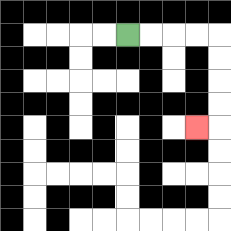{'start': '[5, 1]', 'end': '[8, 5]', 'path_directions': 'R,R,R,R,D,D,D,D,L', 'path_coordinates': '[[5, 1], [6, 1], [7, 1], [8, 1], [9, 1], [9, 2], [9, 3], [9, 4], [9, 5], [8, 5]]'}